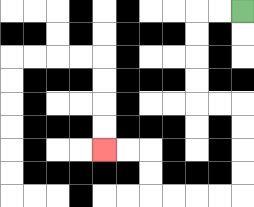{'start': '[10, 0]', 'end': '[4, 6]', 'path_directions': 'L,L,D,D,D,D,R,R,D,D,D,D,L,L,L,L,U,U,L,L', 'path_coordinates': '[[10, 0], [9, 0], [8, 0], [8, 1], [8, 2], [8, 3], [8, 4], [9, 4], [10, 4], [10, 5], [10, 6], [10, 7], [10, 8], [9, 8], [8, 8], [7, 8], [6, 8], [6, 7], [6, 6], [5, 6], [4, 6]]'}